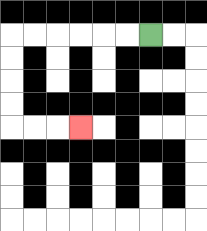{'start': '[6, 1]', 'end': '[3, 5]', 'path_directions': 'L,L,L,L,L,L,D,D,D,D,R,R,R', 'path_coordinates': '[[6, 1], [5, 1], [4, 1], [3, 1], [2, 1], [1, 1], [0, 1], [0, 2], [0, 3], [0, 4], [0, 5], [1, 5], [2, 5], [3, 5]]'}